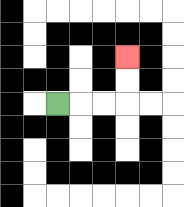{'start': '[2, 4]', 'end': '[5, 2]', 'path_directions': 'R,R,R,U,U', 'path_coordinates': '[[2, 4], [3, 4], [4, 4], [5, 4], [5, 3], [5, 2]]'}